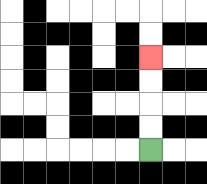{'start': '[6, 6]', 'end': '[6, 2]', 'path_directions': 'U,U,U,U', 'path_coordinates': '[[6, 6], [6, 5], [6, 4], [6, 3], [6, 2]]'}